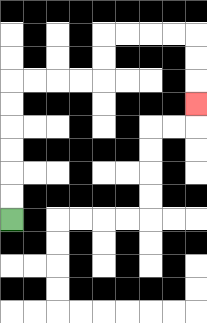{'start': '[0, 9]', 'end': '[8, 4]', 'path_directions': 'U,U,U,U,U,U,R,R,R,R,U,U,R,R,R,R,D,D,D', 'path_coordinates': '[[0, 9], [0, 8], [0, 7], [0, 6], [0, 5], [0, 4], [0, 3], [1, 3], [2, 3], [3, 3], [4, 3], [4, 2], [4, 1], [5, 1], [6, 1], [7, 1], [8, 1], [8, 2], [8, 3], [8, 4]]'}